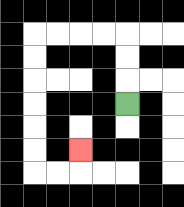{'start': '[5, 4]', 'end': '[3, 6]', 'path_directions': 'U,U,U,L,L,L,L,D,D,D,D,D,D,R,R,U', 'path_coordinates': '[[5, 4], [5, 3], [5, 2], [5, 1], [4, 1], [3, 1], [2, 1], [1, 1], [1, 2], [1, 3], [1, 4], [1, 5], [1, 6], [1, 7], [2, 7], [3, 7], [3, 6]]'}